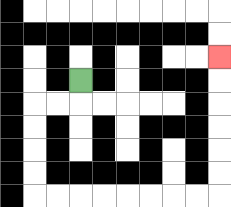{'start': '[3, 3]', 'end': '[9, 2]', 'path_directions': 'D,L,L,D,D,D,D,R,R,R,R,R,R,R,R,U,U,U,U,U,U', 'path_coordinates': '[[3, 3], [3, 4], [2, 4], [1, 4], [1, 5], [1, 6], [1, 7], [1, 8], [2, 8], [3, 8], [4, 8], [5, 8], [6, 8], [7, 8], [8, 8], [9, 8], [9, 7], [9, 6], [9, 5], [9, 4], [9, 3], [9, 2]]'}